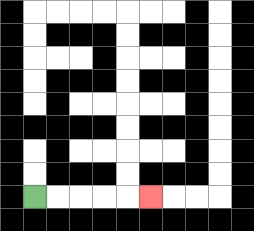{'start': '[1, 8]', 'end': '[6, 8]', 'path_directions': 'R,R,R,R,R', 'path_coordinates': '[[1, 8], [2, 8], [3, 8], [4, 8], [5, 8], [6, 8]]'}